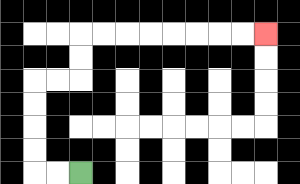{'start': '[3, 7]', 'end': '[11, 1]', 'path_directions': 'L,L,U,U,U,U,R,R,U,U,R,R,R,R,R,R,R,R', 'path_coordinates': '[[3, 7], [2, 7], [1, 7], [1, 6], [1, 5], [1, 4], [1, 3], [2, 3], [3, 3], [3, 2], [3, 1], [4, 1], [5, 1], [6, 1], [7, 1], [8, 1], [9, 1], [10, 1], [11, 1]]'}